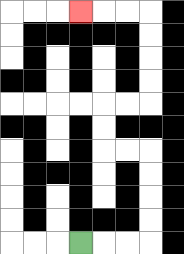{'start': '[3, 10]', 'end': '[3, 0]', 'path_directions': 'R,R,R,U,U,U,U,L,L,U,U,R,R,U,U,U,U,L,L,L', 'path_coordinates': '[[3, 10], [4, 10], [5, 10], [6, 10], [6, 9], [6, 8], [6, 7], [6, 6], [5, 6], [4, 6], [4, 5], [4, 4], [5, 4], [6, 4], [6, 3], [6, 2], [6, 1], [6, 0], [5, 0], [4, 0], [3, 0]]'}